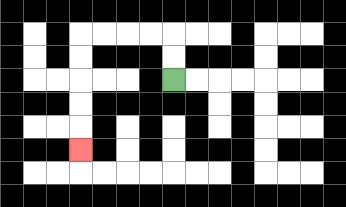{'start': '[7, 3]', 'end': '[3, 6]', 'path_directions': 'U,U,L,L,L,L,D,D,D,D,D', 'path_coordinates': '[[7, 3], [7, 2], [7, 1], [6, 1], [5, 1], [4, 1], [3, 1], [3, 2], [3, 3], [3, 4], [3, 5], [3, 6]]'}